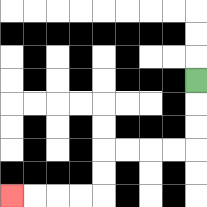{'start': '[8, 3]', 'end': '[0, 8]', 'path_directions': 'D,D,D,L,L,L,L,D,D,L,L,L,L', 'path_coordinates': '[[8, 3], [8, 4], [8, 5], [8, 6], [7, 6], [6, 6], [5, 6], [4, 6], [4, 7], [4, 8], [3, 8], [2, 8], [1, 8], [0, 8]]'}